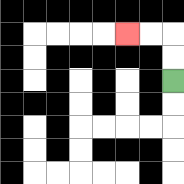{'start': '[7, 3]', 'end': '[5, 1]', 'path_directions': 'U,U,L,L', 'path_coordinates': '[[7, 3], [7, 2], [7, 1], [6, 1], [5, 1]]'}